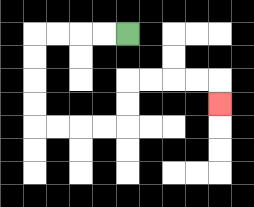{'start': '[5, 1]', 'end': '[9, 4]', 'path_directions': 'L,L,L,L,D,D,D,D,R,R,R,R,U,U,R,R,R,R,D', 'path_coordinates': '[[5, 1], [4, 1], [3, 1], [2, 1], [1, 1], [1, 2], [1, 3], [1, 4], [1, 5], [2, 5], [3, 5], [4, 5], [5, 5], [5, 4], [5, 3], [6, 3], [7, 3], [8, 3], [9, 3], [9, 4]]'}